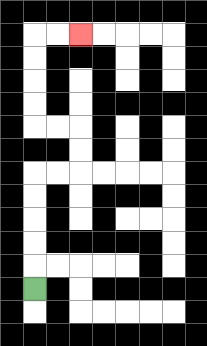{'start': '[1, 12]', 'end': '[3, 1]', 'path_directions': 'U,U,U,U,U,R,R,U,U,L,L,U,U,U,U,R,R', 'path_coordinates': '[[1, 12], [1, 11], [1, 10], [1, 9], [1, 8], [1, 7], [2, 7], [3, 7], [3, 6], [3, 5], [2, 5], [1, 5], [1, 4], [1, 3], [1, 2], [1, 1], [2, 1], [3, 1]]'}